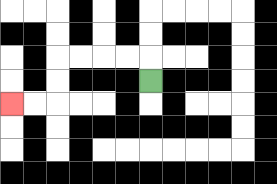{'start': '[6, 3]', 'end': '[0, 4]', 'path_directions': 'U,L,L,L,L,D,D,L,L', 'path_coordinates': '[[6, 3], [6, 2], [5, 2], [4, 2], [3, 2], [2, 2], [2, 3], [2, 4], [1, 4], [0, 4]]'}